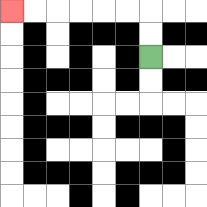{'start': '[6, 2]', 'end': '[0, 0]', 'path_directions': 'U,U,L,L,L,L,L,L', 'path_coordinates': '[[6, 2], [6, 1], [6, 0], [5, 0], [4, 0], [3, 0], [2, 0], [1, 0], [0, 0]]'}